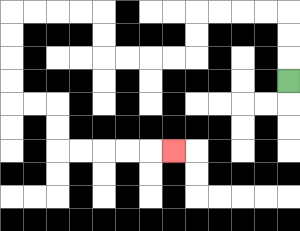{'start': '[12, 3]', 'end': '[7, 6]', 'path_directions': 'U,U,U,L,L,L,L,D,D,L,L,L,L,U,U,L,L,L,L,D,D,D,D,R,R,D,D,R,R,R,R,R', 'path_coordinates': '[[12, 3], [12, 2], [12, 1], [12, 0], [11, 0], [10, 0], [9, 0], [8, 0], [8, 1], [8, 2], [7, 2], [6, 2], [5, 2], [4, 2], [4, 1], [4, 0], [3, 0], [2, 0], [1, 0], [0, 0], [0, 1], [0, 2], [0, 3], [0, 4], [1, 4], [2, 4], [2, 5], [2, 6], [3, 6], [4, 6], [5, 6], [6, 6], [7, 6]]'}